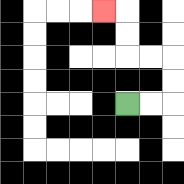{'start': '[5, 4]', 'end': '[4, 0]', 'path_directions': 'R,R,U,U,L,L,U,U,L', 'path_coordinates': '[[5, 4], [6, 4], [7, 4], [7, 3], [7, 2], [6, 2], [5, 2], [5, 1], [5, 0], [4, 0]]'}